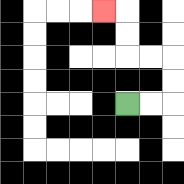{'start': '[5, 4]', 'end': '[4, 0]', 'path_directions': 'R,R,U,U,L,L,U,U,L', 'path_coordinates': '[[5, 4], [6, 4], [7, 4], [7, 3], [7, 2], [6, 2], [5, 2], [5, 1], [5, 0], [4, 0]]'}